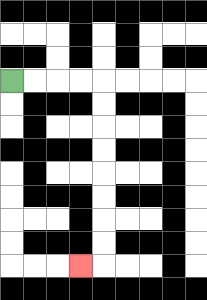{'start': '[0, 3]', 'end': '[3, 11]', 'path_directions': 'R,R,R,R,D,D,D,D,D,D,D,D,L', 'path_coordinates': '[[0, 3], [1, 3], [2, 3], [3, 3], [4, 3], [4, 4], [4, 5], [4, 6], [4, 7], [4, 8], [4, 9], [4, 10], [4, 11], [3, 11]]'}